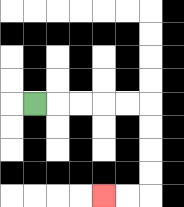{'start': '[1, 4]', 'end': '[4, 8]', 'path_directions': 'R,R,R,R,R,D,D,D,D,L,L', 'path_coordinates': '[[1, 4], [2, 4], [3, 4], [4, 4], [5, 4], [6, 4], [6, 5], [6, 6], [6, 7], [6, 8], [5, 8], [4, 8]]'}